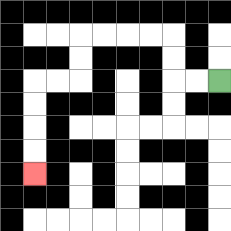{'start': '[9, 3]', 'end': '[1, 7]', 'path_directions': 'L,L,U,U,L,L,L,L,D,D,L,L,D,D,D,D', 'path_coordinates': '[[9, 3], [8, 3], [7, 3], [7, 2], [7, 1], [6, 1], [5, 1], [4, 1], [3, 1], [3, 2], [3, 3], [2, 3], [1, 3], [1, 4], [1, 5], [1, 6], [1, 7]]'}